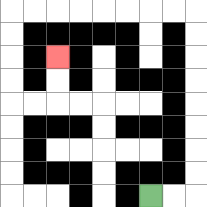{'start': '[6, 8]', 'end': '[2, 2]', 'path_directions': 'R,R,U,U,U,U,U,U,U,U,L,L,L,L,L,L,L,L,D,D,D,D,R,R,U,U', 'path_coordinates': '[[6, 8], [7, 8], [8, 8], [8, 7], [8, 6], [8, 5], [8, 4], [8, 3], [8, 2], [8, 1], [8, 0], [7, 0], [6, 0], [5, 0], [4, 0], [3, 0], [2, 0], [1, 0], [0, 0], [0, 1], [0, 2], [0, 3], [0, 4], [1, 4], [2, 4], [2, 3], [2, 2]]'}